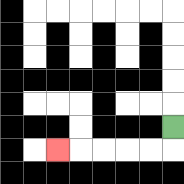{'start': '[7, 5]', 'end': '[2, 6]', 'path_directions': 'D,L,L,L,L,L', 'path_coordinates': '[[7, 5], [7, 6], [6, 6], [5, 6], [4, 6], [3, 6], [2, 6]]'}